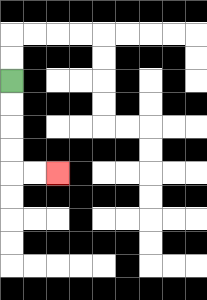{'start': '[0, 3]', 'end': '[2, 7]', 'path_directions': 'D,D,D,D,R,R', 'path_coordinates': '[[0, 3], [0, 4], [0, 5], [0, 6], [0, 7], [1, 7], [2, 7]]'}